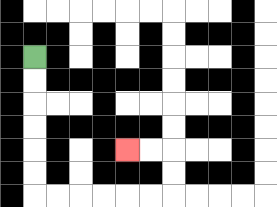{'start': '[1, 2]', 'end': '[5, 6]', 'path_directions': 'D,D,D,D,D,D,R,R,R,R,R,R,U,U,L,L', 'path_coordinates': '[[1, 2], [1, 3], [1, 4], [1, 5], [1, 6], [1, 7], [1, 8], [2, 8], [3, 8], [4, 8], [5, 8], [6, 8], [7, 8], [7, 7], [7, 6], [6, 6], [5, 6]]'}